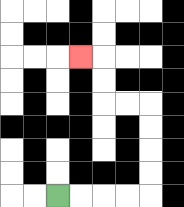{'start': '[2, 8]', 'end': '[3, 2]', 'path_directions': 'R,R,R,R,U,U,U,U,L,L,U,U,L', 'path_coordinates': '[[2, 8], [3, 8], [4, 8], [5, 8], [6, 8], [6, 7], [6, 6], [6, 5], [6, 4], [5, 4], [4, 4], [4, 3], [4, 2], [3, 2]]'}